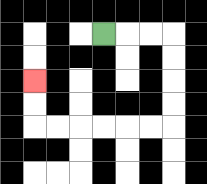{'start': '[4, 1]', 'end': '[1, 3]', 'path_directions': 'R,R,R,D,D,D,D,L,L,L,L,L,L,U,U', 'path_coordinates': '[[4, 1], [5, 1], [6, 1], [7, 1], [7, 2], [7, 3], [7, 4], [7, 5], [6, 5], [5, 5], [4, 5], [3, 5], [2, 5], [1, 5], [1, 4], [1, 3]]'}